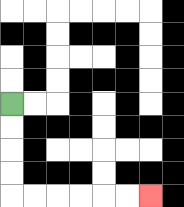{'start': '[0, 4]', 'end': '[6, 8]', 'path_directions': 'D,D,D,D,R,R,R,R,R,R', 'path_coordinates': '[[0, 4], [0, 5], [0, 6], [0, 7], [0, 8], [1, 8], [2, 8], [3, 8], [4, 8], [5, 8], [6, 8]]'}